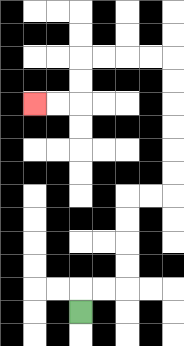{'start': '[3, 13]', 'end': '[1, 4]', 'path_directions': 'U,R,R,U,U,U,U,R,R,U,U,U,U,U,U,L,L,L,L,D,D,L,L', 'path_coordinates': '[[3, 13], [3, 12], [4, 12], [5, 12], [5, 11], [5, 10], [5, 9], [5, 8], [6, 8], [7, 8], [7, 7], [7, 6], [7, 5], [7, 4], [7, 3], [7, 2], [6, 2], [5, 2], [4, 2], [3, 2], [3, 3], [3, 4], [2, 4], [1, 4]]'}